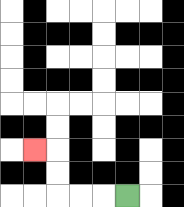{'start': '[5, 8]', 'end': '[1, 6]', 'path_directions': 'L,L,L,U,U,L', 'path_coordinates': '[[5, 8], [4, 8], [3, 8], [2, 8], [2, 7], [2, 6], [1, 6]]'}